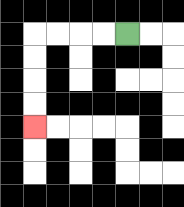{'start': '[5, 1]', 'end': '[1, 5]', 'path_directions': 'L,L,L,L,D,D,D,D', 'path_coordinates': '[[5, 1], [4, 1], [3, 1], [2, 1], [1, 1], [1, 2], [1, 3], [1, 4], [1, 5]]'}